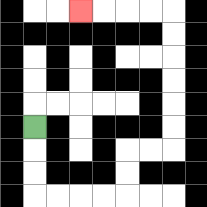{'start': '[1, 5]', 'end': '[3, 0]', 'path_directions': 'D,D,D,R,R,R,R,U,U,R,R,U,U,U,U,U,U,L,L,L,L', 'path_coordinates': '[[1, 5], [1, 6], [1, 7], [1, 8], [2, 8], [3, 8], [4, 8], [5, 8], [5, 7], [5, 6], [6, 6], [7, 6], [7, 5], [7, 4], [7, 3], [7, 2], [7, 1], [7, 0], [6, 0], [5, 0], [4, 0], [3, 0]]'}